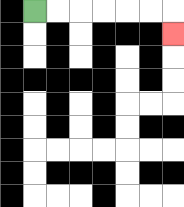{'start': '[1, 0]', 'end': '[7, 1]', 'path_directions': 'R,R,R,R,R,R,D', 'path_coordinates': '[[1, 0], [2, 0], [3, 0], [4, 0], [5, 0], [6, 0], [7, 0], [7, 1]]'}